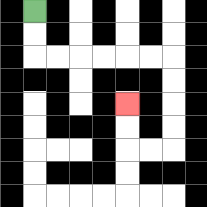{'start': '[1, 0]', 'end': '[5, 4]', 'path_directions': 'D,D,R,R,R,R,R,R,D,D,D,D,L,L,U,U', 'path_coordinates': '[[1, 0], [1, 1], [1, 2], [2, 2], [3, 2], [4, 2], [5, 2], [6, 2], [7, 2], [7, 3], [7, 4], [7, 5], [7, 6], [6, 6], [5, 6], [5, 5], [5, 4]]'}